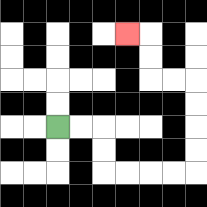{'start': '[2, 5]', 'end': '[5, 1]', 'path_directions': 'R,R,D,D,R,R,R,R,U,U,U,U,L,L,U,U,L', 'path_coordinates': '[[2, 5], [3, 5], [4, 5], [4, 6], [4, 7], [5, 7], [6, 7], [7, 7], [8, 7], [8, 6], [8, 5], [8, 4], [8, 3], [7, 3], [6, 3], [6, 2], [6, 1], [5, 1]]'}